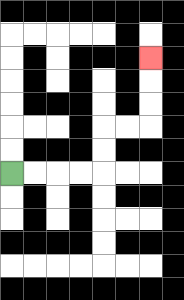{'start': '[0, 7]', 'end': '[6, 2]', 'path_directions': 'R,R,R,R,U,U,R,R,U,U,U', 'path_coordinates': '[[0, 7], [1, 7], [2, 7], [3, 7], [4, 7], [4, 6], [4, 5], [5, 5], [6, 5], [6, 4], [6, 3], [6, 2]]'}